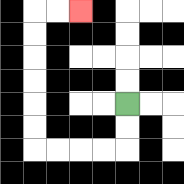{'start': '[5, 4]', 'end': '[3, 0]', 'path_directions': 'D,D,L,L,L,L,U,U,U,U,U,U,R,R', 'path_coordinates': '[[5, 4], [5, 5], [5, 6], [4, 6], [3, 6], [2, 6], [1, 6], [1, 5], [1, 4], [1, 3], [1, 2], [1, 1], [1, 0], [2, 0], [3, 0]]'}